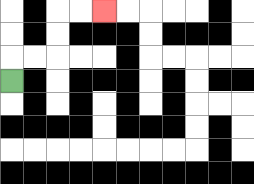{'start': '[0, 3]', 'end': '[4, 0]', 'path_directions': 'U,R,R,U,U,R,R', 'path_coordinates': '[[0, 3], [0, 2], [1, 2], [2, 2], [2, 1], [2, 0], [3, 0], [4, 0]]'}